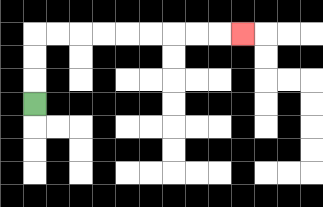{'start': '[1, 4]', 'end': '[10, 1]', 'path_directions': 'U,U,U,R,R,R,R,R,R,R,R,R', 'path_coordinates': '[[1, 4], [1, 3], [1, 2], [1, 1], [2, 1], [3, 1], [4, 1], [5, 1], [6, 1], [7, 1], [8, 1], [9, 1], [10, 1]]'}